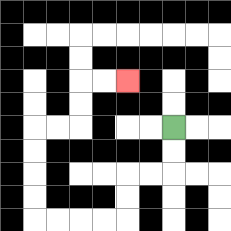{'start': '[7, 5]', 'end': '[5, 3]', 'path_directions': 'D,D,L,L,D,D,L,L,L,L,U,U,U,U,R,R,U,U,R,R', 'path_coordinates': '[[7, 5], [7, 6], [7, 7], [6, 7], [5, 7], [5, 8], [5, 9], [4, 9], [3, 9], [2, 9], [1, 9], [1, 8], [1, 7], [1, 6], [1, 5], [2, 5], [3, 5], [3, 4], [3, 3], [4, 3], [5, 3]]'}